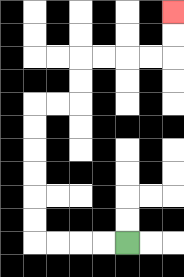{'start': '[5, 10]', 'end': '[7, 0]', 'path_directions': 'L,L,L,L,U,U,U,U,U,U,R,R,U,U,R,R,R,R,U,U', 'path_coordinates': '[[5, 10], [4, 10], [3, 10], [2, 10], [1, 10], [1, 9], [1, 8], [1, 7], [1, 6], [1, 5], [1, 4], [2, 4], [3, 4], [3, 3], [3, 2], [4, 2], [5, 2], [6, 2], [7, 2], [7, 1], [7, 0]]'}